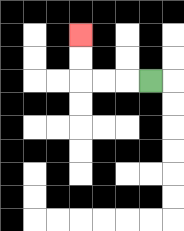{'start': '[6, 3]', 'end': '[3, 1]', 'path_directions': 'L,L,L,U,U', 'path_coordinates': '[[6, 3], [5, 3], [4, 3], [3, 3], [3, 2], [3, 1]]'}